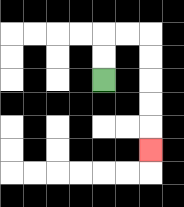{'start': '[4, 3]', 'end': '[6, 6]', 'path_directions': 'U,U,R,R,D,D,D,D,D', 'path_coordinates': '[[4, 3], [4, 2], [4, 1], [5, 1], [6, 1], [6, 2], [6, 3], [6, 4], [6, 5], [6, 6]]'}